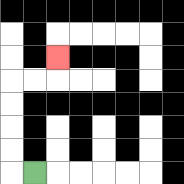{'start': '[1, 7]', 'end': '[2, 2]', 'path_directions': 'L,U,U,U,U,R,R,U', 'path_coordinates': '[[1, 7], [0, 7], [0, 6], [0, 5], [0, 4], [0, 3], [1, 3], [2, 3], [2, 2]]'}